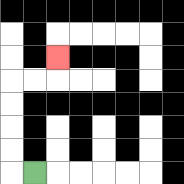{'start': '[1, 7]', 'end': '[2, 2]', 'path_directions': 'L,U,U,U,U,R,R,U', 'path_coordinates': '[[1, 7], [0, 7], [0, 6], [0, 5], [0, 4], [0, 3], [1, 3], [2, 3], [2, 2]]'}